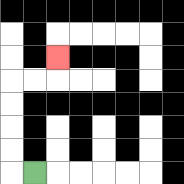{'start': '[1, 7]', 'end': '[2, 2]', 'path_directions': 'L,U,U,U,U,R,R,U', 'path_coordinates': '[[1, 7], [0, 7], [0, 6], [0, 5], [0, 4], [0, 3], [1, 3], [2, 3], [2, 2]]'}